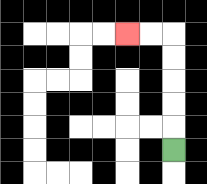{'start': '[7, 6]', 'end': '[5, 1]', 'path_directions': 'U,U,U,U,U,L,L', 'path_coordinates': '[[7, 6], [7, 5], [7, 4], [7, 3], [7, 2], [7, 1], [6, 1], [5, 1]]'}